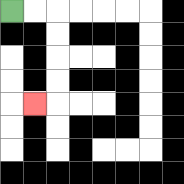{'start': '[0, 0]', 'end': '[1, 4]', 'path_directions': 'R,R,D,D,D,D,L', 'path_coordinates': '[[0, 0], [1, 0], [2, 0], [2, 1], [2, 2], [2, 3], [2, 4], [1, 4]]'}